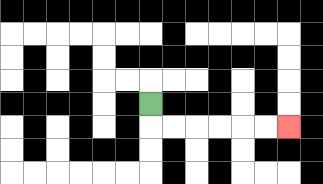{'start': '[6, 4]', 'end': '[12, 5]', 'path_directions': 'D,R,R,R,R,R,R', 'path_coordinates': '[[6, 4], [6, 5], [7, 5], [8, 5], [9, 5], [10, 5], [11, 5], [12, 5]]'}